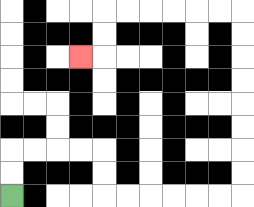{'start': '[0, 8]', 'end': '[3, 2]', 'path_directions': 'U,U,R,R,R,R,D,D,R,R,R,R,R,R,U,U,U,U,U,U,U,U,L,L,L,L,L,L,D,D,L', 'path_coordinates': '[[0, 8], [0, 7], [0, 6], [1, 6], [2, 6], [3, 6], [4, 6], [4, 7], [4, 8], [5, 8], [6, 8], [7, 8], [8, 8], [9, 8], [10, 8], [10, 7], [10, 6], [10, 5], [10, 4], [10, 3], [10, 2], [10, 1], [10, 0], [9, 0], [8, 0], [7, 0], [6, 0], [5, 0], [4, 0], [4, 1], [4, 2], [3, 2]]'}